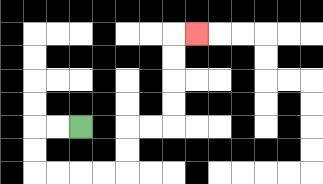{'start': '[3, 5]', 'end': '[8, 1]', 'path_directions': 'L,L,D,D,R,R,R,R,U,U,R,R,U,U,U,U,R', 'path_coordinates': '[[3, 5], [2, 5], [1, 5], [1, 6], [1, 7], [2, 7], [3, 7], [4, 7], [5, 7], [5, 6], [5, 5], [6, 5], [7, 5], [7, 4], [7, 3], [7, 2], [7, 1], [8, 1]]'}